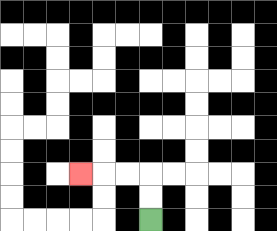{'start': '[6, 9]', 'end': '[3, 7]', 'path_directions': 'U,U,L,L,L', 'path_coordinates': '[[6, 9], [6, 8], [6, 7], [5, 7], [4, 7], [3, 7]]'}